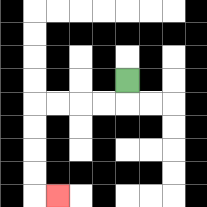{'start': '[5, 3]', 'end': '[2, 8]', 'path_directions': 'D,L,L,L,L,D,D,D,D,R', 'path_coordinates': '[[5, 3], [5, 4], [4, 4], [3, 4], [2, 4], [1, 4], [1, 5], [1, 6], [1, 7], [1, 8], [2, 8]]'}